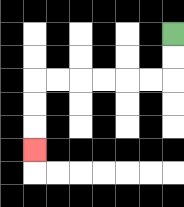{'start': '[7, 1]', 'end': '[1, 6]', 'path_directions': 'D,D,L,L,L,L,L,L,D,D,D', 'path_coordinates': '[[7, 1], [7, 2], [7, 3], [6, 3], [5, 3], [4, 3], [3, 3], [2, 3], [1, 3], [1, 4], [1, 5], [1, 6]]'}